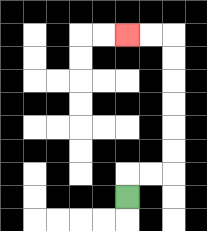{'start': '[5, 8]', 'end': '[5, 1]', 'path_directions': 'U,R,R,U,U,U,U,U,U,L,L', 'path_coordinates': '[[5, 8], [5, 7], [6, 7], [7, 7], [7, 6], [7, 5], [7, 4], [7, 3], [7, 2], [7, 1], [6, 1], [5, 1]]'}